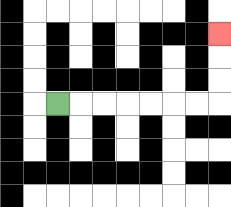{'start': '[2, 4]', 'end': '[9, 1]', 'path_directions': 'R,R,R,R,R,R,R,U,U,U', 'path_coordinates': '[[2, 4], [3, 4], [4, 4], [5, 4], [6, 4], [7, 4], [8, 4], [9, 4], [9, 3], [9, 2], [9, 1]]'}